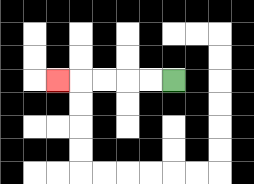{'start': '[7, 3]', 'end': '[2, 3]', 'path_directions': 'L,L,L,L,L', 'path_coordinates': '[[7, 3], [6, 3], [5, 3], [4, 3], [3, 3], [2, 3]]'}